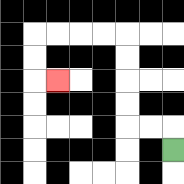{'start': '[7, 6]', 'end': '[2, 3]', 'path_directions': 'U,L,L,U,U,U,U,L,L,L,L,D,D,R', 'path_coordinates': '[[7, 6], [7, 5], [6, 5], [5, 5], [5, 4], [5, 3], [5, 2], [5, 1], [4, 1], [3, 1], [2, 1], [1, 1], [1, 2], [1, 3], [2, 3]]'}